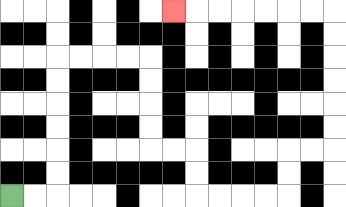{'start': '[0, 8]', 'end': '[7, 0]', 'path_directions': 'R,R,U,U,U,U,U,U,R,R,R,R,D,D,D,D,R,R,D,D,R,R,R,R,U,U,R,R,U,U,U,U,U,U,L,L,L,L,L,L,L', 'path_coordinates': '[[0, 8], [1, 8], [2, 8], [2, 7], [2, 6], [2, 5], [2, 4], [2, 3], [2, 2], [3, 2], [4, 2], [5, 2], [6, 2], [6, 3], [6, 4], [6, 5], [6, 6], [7, 6], [8, 6], [8, 7], [8, 8], [9, 8], [10, 8], [11, 8], [12, 8], [12, 7], [12, 6], [13, 6], [14, 6], [14, 5], [14, 4], [14, 3], [14, 2], [14, 1], [14, 0], [13, 0], [12, 0], [11, 0], [10, 0], [9, 0], [8, 0], [7, 0]]'}